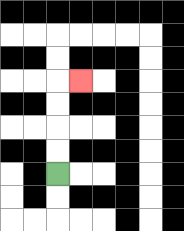{'start': '[2, 7]', 'end': '[3, 3]', 'path_directions': 'U,U,U,U,R', 'path_coordinates': '[[2, 7], [2, 6], [2, 5], [2, 4], [2, 3], [3, 3]]'}